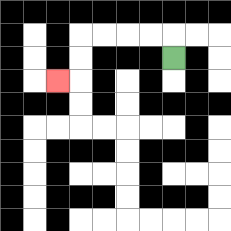{'start': '[7, 2]', 'end': '[2, 3]', 'path_directions': 'U,L,L,L,L,D,D,L', 'path_coordinates': '[[7, 2], [7, 1], [6, 1], [5, 1], [4, 1], [3, 1], [3, 2], [3, 3], [2, 3]]'}